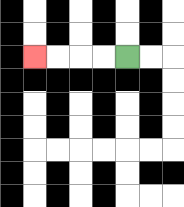{'start': '[5, 2]', 'end': '[1, 2]', 'path_directions': 'L,L,L,L', 'path_coordinates': '[[5, 2], [4, 2], [3, 2], [2, 2], [1, 2]]'}